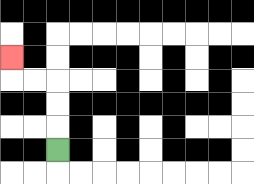{'start': '[2, 6]', 'end': '[0, 2]', 'path_directions': 'U,U,U,L,L,U', 'path_coordinates': '[[2, 6], [2, 5], [2, 4], [2, 3], [1, 3], [0, 3], [0, 2]]'}